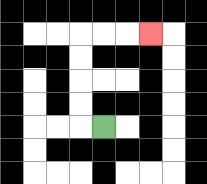{'start': '[4, 5]', 'end': '[6, 1]', 'path_directions': 'L,U,U,U,U,R,R,R', 'path_coordinates': '[[4, 5], [3, 5], [3, 4], [3, 3], [3, 2], [3, 1], [4, 1], [5, 1], [6, 1]]'}